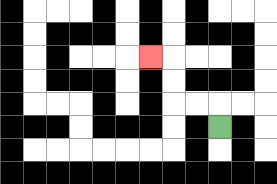{'start': '[9, 5]', 'end': '[6, 2]', 'path_directions': 'U,L,L,U,U,L', 'path_coordinates': '[[9, 5], [9, 4], [8, 4], [7, 4], [7, 3], [7, 2], [6, 2]]'}